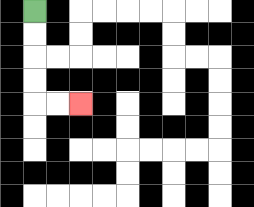{'start': '[1, 0]', 'end': '[3, 4]', 'path_directions': 'D,D,D,D,R,R', 'path_coordinates': '[[1, 0], [1, 1], [1, 2], [1, 3], [1, 4], [2, 4], [3, 4]]'}